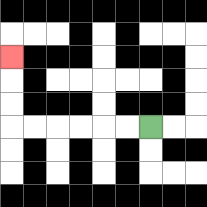{'start': '[6, 5]', 'end': '[0, 2]', 'path_directions': 'L,L,L,L,L,L,U,U,U', 'path_coordinates': '[[6, 5], [5, 5], [4, 5], [3, 5], [2, 5], [1, 5], [0, 5], [0, 4], [0, 3], [0, 2]]'}